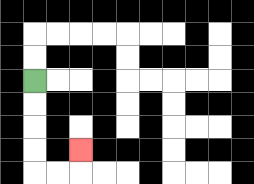{'start': '[1, 3]', 'end': '[3, 6]', 'path_directions': 'D,D,D,D,R,R,U', 'path_coordinates': '[[1, 3], [1, 4], [1, 5], [1, 6], [1, 7], [2, 7], [3, 7], [3, 6]]'}